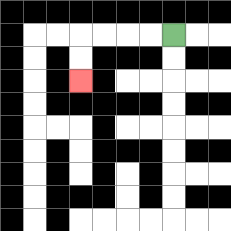{'start': '[7, 1]', 'end': '[3, 3]', 'path_directions': 'L,L,L,L,D,D', 'path_coordinates': '[[7, 1], [6, 1], [5, 1], [4, 1], [3, 1], [3, 2], [3, 3]]'}